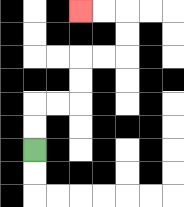{'start': '[1, 6]', 'end': '[3, 0]', 'path_directions': 'U,U,R,R,U,U,R,R,U,U,L,L', 'path_coordinates': '[[1, 6], [1, 5], [1, 4], [2, 4], [3, 4], [3, 3], [3, 2], [4, 2], [5, 2], [5, 1], [5, 0], [4, 0], [3, 0]]'}